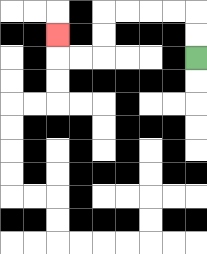{'start': '[8, 2]', 'end': '[2, 1]', 'path_directions': 'U,U,L,L,L,L,D,D,L,L,U', 'path_coordinates': '[[8, 2], [8, 1], [8, 0], [7, 0], [6, 0], [5, 0], [4, 0], [4, 1], [4, 2], [3, 2], [2, 2], [2, 1]]'}